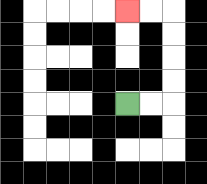{'start': '[5, 4]', 'end': '[5, 0]', 'path_directions': 'R,R,U,U,U,U,L,L', 'path_coordinates': '[[5, 4], [6, 4], [7, 4], [7, 3], [7, 2], [7, 1], [7, 0], [6, 0], [5, 0]]'}